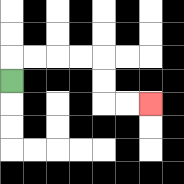{'start': '[0, 3]', 'end': '[6, 4]', 'path_directions': 'U,R,R,R,R,D,D,R,R', 'path_coordinates': '[[0, 3], [0, 2], [1, 2], [2, 2], [3, 2], [4, 2], [4, 3], [4, 4], [5, 4], [6, 4]]'}